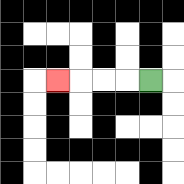{'start': '[6, 3]', 'end': '[2, 3]', 'path_directions': 'L,L,L,L', 'path_coordinates': '[[6, 3], [5, 3], [4, 3], [3, 3], [2, 3]]'}